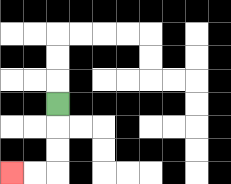{'start': '[2, 4]', 'end': '[0, 7]', 'path_directions': 'D,D,D,L,L', 'path_coordinates': '[[2, 4], [2, 5], [2, 6], [2, 7], [1, 7], [0, 7]]'}